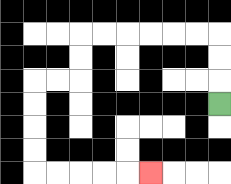{'start': '[9, 4]', 'end': '[6, 7]', 'path_directions': 'U,U,U,L,L,L,L,L,L,D,D,L,L,D,D,D,D,R,R,R,R,R', 'path_coordinates': '[[9, 4], [9, 3], [9, 2], [9, 1], [8, 1], [7, 1], [6, 1], [5, 1], [4, 1], [3, 1], [3, 2], [3, 3], [2, 3], [1, 3], [1, 4], [1, 5], [1, 6], [1, 7], [2, 7], [3, 7], [4, 7], [5, 7], [6, 7]]'}